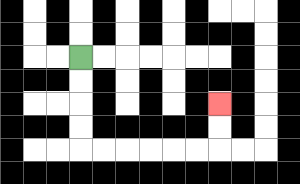{'start': '[3, 2]', 'end': '[9, 4]', 'path_directions': 'D,D,D,D,R,R,R,R,R,R,U,U', 'path_coordinates': '[[3, 2], [3, 3], [3, 4], [3, 5], [3, 6], [4, 6], [5, 6], [6, 6], [7, 6], [8, 6], [9, 6], [9, 5], [9, 4]]'}